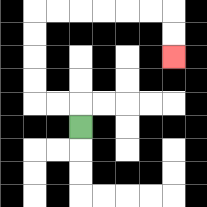{'start': '[3, 5]', 'end': '[7, 2]', 'path_directions': 'U,L,L,U,U,U,U,R,R,R,R,R,R,D,D', 'path_coordinates': '[[3, 5], [3, 4], [2, 4], [1, 4], [1, 3], [1, 2], [1, 1], [1, 0], [2, 0], [3, 0], [4, 0], [5, 0], [6, 0], [7, 0], [7, 1], [7, 2]]'}